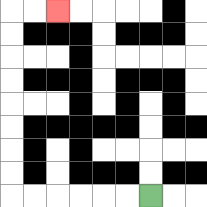{'start': '[6, 8]', 'end': '[2, 0]', 'path_directions': 'L,L,L,L,L,L,U,U,U,U,U,U,U,U,R,R', 'path_coordinates': '[[6, 8], [5, 8], [4, 8], [3, 8], [2, 8], [1, 8], [0, 8], [0, 7], [0, 6], [0, 5], [0, 4], [0, 3], [0, 2], [0, 1], [0, 0], [1, 0], [2, 0]]'}